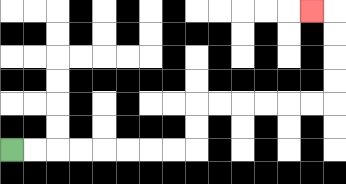{'start': '[0, 6]', 'end': '[13, 0]', 'path_directions': 'R,R,R,R,R,R,R,R,U,U,R,R,R,R,R,R,U,U,U,U,L', 'path_coordinates': '[[0, 6], [1, 6], [2, 6], [3, 6], [4, 6], [5, 6], [6, 6], [7, 6], [8, 6], [8, 5], [8, 4], [9, 4], [10, 4], [11, 4], [12, 4], [13, 4], [14, 4], [14, 3], [14, 2], [14, 1], [14, 0], [13, 0]]'}